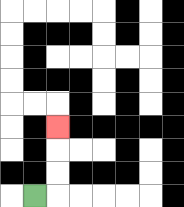{'start': '[1, 8]', 'end': '[2, 5]', 'path_directions': 'R,U,U,U', 'path_coordinates': '[[1, 8], [2, 8], [2, 7], [2, 6], [2, 5]]'}